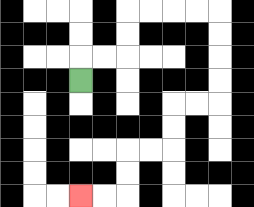{'start': '[3, 3]', 'end': '[3, 8]', 'path_directions': 'U,R,R,U,U,R,R,R,R,D,D,D,D,L,L,D,D,L,L,D,D,L,L', 'path_coordinates': '[[3, 3], [3, 2], [4, 2], [5, 2], [5, 1], [5, 0], [6, 0], [7, 0], [8, 0], [9, 0], [9, 1], [9, 2], [9, 3], [9, 4], [8, 4], [7, 4], [7, 5], [7, 6], [6, 6], [5, 6], [5, 7], [5, 8], [4, 8], [3, 8]]'}